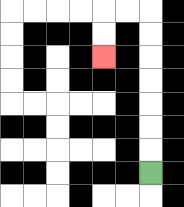{'start': '[6, 7]', 'end': '[4, 2]', 'path_directions': 'U,U,U,U,U,U,U,L,L,D,D', 'path_coordinates': '[[6, 7], [6, 6], [6, 5], [6, 4], [6, 3], [6, 2], [6, 1], [6, 0], [5, 0], [4, 0], [4, 1], [4, 2]]'}